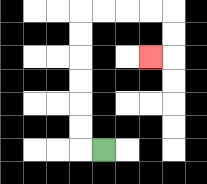{'start': '[4, 6]', 'end': '[6, 2]', 'path_directions': 'L,U,U,U,U,U,U,R,R,R,R,D,D,L', 'path_coordinates': '[[4, 6], [3, 6], [3, 5], [3, 4], [3, 3], [3, 2], [3, 1], [3, 0], [4, 0], [5, 0], [6, 0], [7, 0], [7, 1], [7, 2], [6, 2]]'}